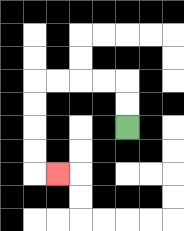{'start': '[5, 5]', 'end': '[2, 7]', 'path_directions': 'U,U,L,L,L,L,D,D,D,D,R', 'path_coordinates': '[[5, 5], [5, 4], [5, 3], [4, 3], [3, 3], [2, 3], [1, 3], [1, 4], [1, 5], [1, 6], [1, 7], [2, 7]]'}